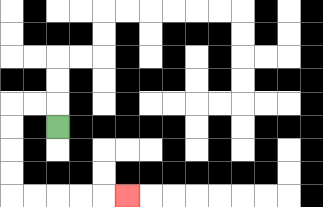{'start': '[2, 5]', 'end': '[5, 8]', 'path_directions': 'U,L,L,D,D,D,D,R,R,R,R,R', 'path_coordinates': '[[2, 5], [2, 4], [1, 4], [0, 4], [0, 5], [0, 6], [0, 7], [0, 8], [1, 8], [2, 8], [3, 8], [4, 8], [5, 8]]'}